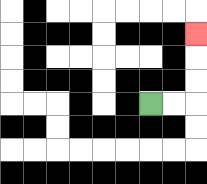{'start': '[6, 4]', 'end': '[8, 1]', 'path_directions': 'R,R,U,U,U', 'path_coordinates': '[[6, 4], [7, 4], [8, 4], [8, 3], [8, 2], [8, 1]]'}